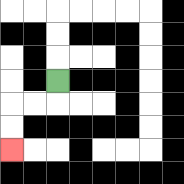{'start': '[2, 3]', 'end': '[0, 6]', 'path_directions': 'D,L,L,D,D', 'path_coordinates': '[[2, 3], [2, 4], [1, 4], [0, 4], [0, 5], [0, 6]]'}